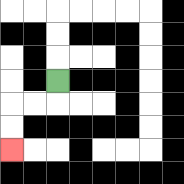{'start': '[2, 3]', 'end': '[0, 6]', 'path_directions': 'D,L,L,D,D', 'path_coordinates': '[[2, 3], [2, 4], [1, 4], [0, 4], [0, 5], [0, 6]]'}